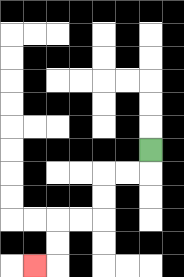{'start': '[6, 6]', 'end': '[1, 11]', 'path_directions': 'D,L,L,D,D,L,L,D,D,L', 'path_coordinates': '[[6, 6], [6, 7], [5, 7], [4, 7], [4, 8], [4, 9], [3, 9], [2, 9], [2, 10], [2, 11], [1, 11]]'}